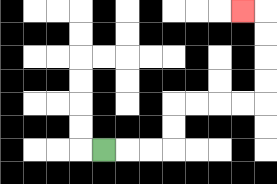{'start': '[4, 6]', 'end': '[10, 0]', 'path_directions': 'R,R,R,U,U,R,R,R,R,U,U,U,U,L', 'path_coordinates': '[[4, 6], [5, 6], [6, 6], [7, 6], [7, 5], [7, 4], [8, 4], [9, 4], [10, 4], [11, 4], [11, 3], [11, 2], [11, 1], [11, 0], [10, 0]]'}